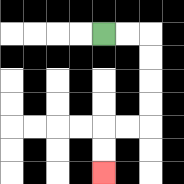{'start': '[4, 1]', 'end': '[4, 7]', 'path_directions': 'R,R,D,D,D,D,L,L,D,D', 'path_coordinates': '[[4, 1], [5, 1], [6, 1], [6, 2], [6, 3], [6, 4], [6, 5], [5, 5], [4, 5], [4, 6], [4, 7]]'}